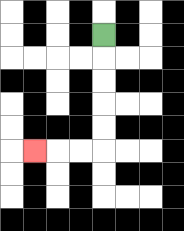{'start': '[4, 1]', 'end': '[1, 6]', 'path_directions': 'D,D,D,D,D,L,L,L', 'path_coordinates': '[[4, 1], [4, 2], [4, 3], [4, 4], [4, 5], [4, 6], [3, 6], [2, 6], [1, 6]]'}